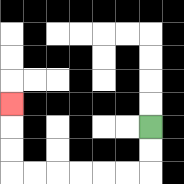{'start': '[6, 5]', 'end': '[0, 4]', 'path_directions': 'D,D,L,L,L,L,L,L,U,U,U', 'path_coordinates': '[[6, 5], [6, 6], [6, 7], [5, 7], [4, 7], [3, 7], [2, 7], [1, 7], [0, 7], [0, 6], [0, 5], [0, 4]]'}